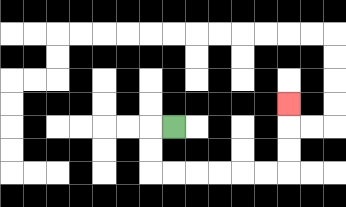{'start': '[7, 5]', 'end': '[12, 4]', 'path_directions': 'L,D,D,R,R,R,R,R,R,U,U,U', 'path_coordinates': '[[7, 5], [6, 5], [6, 6], [6, 7], [7, 7], [8, 7], [9, 7], [10, 7], [11, 7], [12, 7], [12, 6], [12, 5], [12, 4]]'}